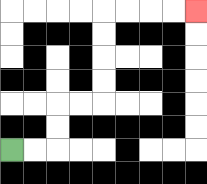{'start': '[0, 6]', 'end': '[8, 0]', 'path_directions': 'R,R,U,U,R,R,U,U,U,U,R,R,R,R', 'path_coordinates': '[[0, 6], [1, 6], [2, 6], [2, 5], [2, 4], [3, 4], [4, 4], [4, 3], [4, 2], [4, 1], [4, 0], [5, 0], [6, 0], [7, 0], [8, 0]]'}